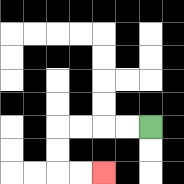{'start': '[6, 5]', 'end': '[4, 7]', 'path_directions': 'L,L,L,L,D,D,R,R', 'path_coordinates': '[[6, 5], [5, 5], [4, 5], [3, 5], [2, 5], [2, 6], [2, 7], [3, 7], [4, 7]]'}